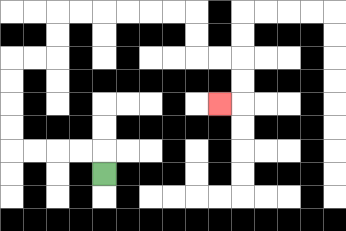{'start': '[4, 7]', 'end': '[9, 4]', 'path_directions': 'U,L,L,L,L,U,U,U,U,R,R,U,U,R,R,R,R,R,R,D,D,R,R,D,D,L', 'path_coordinates': '[[4, 7], [4, 6], [3, 6], [2, 6], [1, 6], [0, 6], [0, 5], [0, 4], [0, 3], [0, 2], [1, 2], [2, 2], [2, 1], [2, 0], [3, 0], [4, 0], [5, 0], [6, 0], [7, 0], [8, 0], [8, 1], [8, 2], [9, 2], [10, 2], [10, 3], [10, 4], [9, 4]]'}